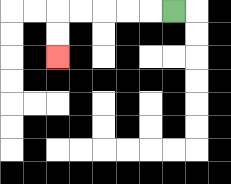{'start': '[7, 0]', 'end': '[2, 2]', 'path_directions': 'L,L,L,L,L,D,D', 'path_coordinates': '[[7, 0], [6, 0], [5, 0], [4, 0], [3, 0], [2, 0], [2, 1], [2, 2]]'}